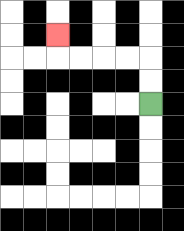{'start': '[6, 4]', 'end': '[2, 1]', 'path_directions': 'U,U,L,L,L,L,U', 'path_coordinates': '[[6, 4], [6, 3], [6, 2], [5, 2], [4, 2], [3, 2], [2, 2], [2, 1]]'}